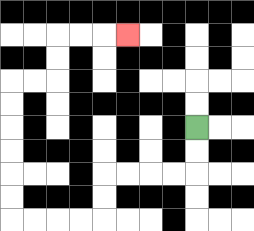{'start': '[8, 5]', 'end': '[5, 1]', 'path_directions': 'D,D,L,L,L,L,D,D,L,L,L,L,U,U,U,U,U,U,R,R,U,U,R,R,R', 'path_coordinates': '[[8, 5], [8, 6], [8, 7], [7, 7], [6, 7], [5, 7], [4, 7], [4, 8], [4, 9], [3, 9], [2, 9], [1, 9], [0, 9], [0, 8], [0, 7], [0, 6], [0, 5], [0, 4], [0, 3], [1, 3], [2, 3], [2, 2], [2, 1], [3, 1], [4, 1], [5, 1]]'}